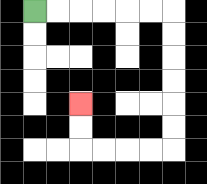{'start': '[1, 0]', 'end': '[3, 4]', 'path_directions': 'R,R,R,R,R,R,D,D,D,D,D,D,L,L,L,L,U,U', 'path_coordinates': '[[1, 0], [2, 0], [3, 0], [4, 0], [5, 0], [6, 0], [7, 0], [7, 1], [7, 2], [7, 3], [7, 4], [7, 5], [7, 6], [6, 6], [5, 6], [4, 6], [3, 6], [3, 5], [3, 4]]'}